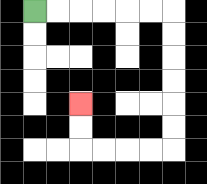{'start': '[1, 0]', 'end': '[3, 4]', 'path_directions': 'R,R,R,R,R,R,D,D,D,D,D,D,L,L,L,L,U,U', 'path_coordinates': '[[1, 0], [2, 0], [3, 0], [4, 0], [5, 0], [6, 0], [7, 0], [7, 1], [7, 2], [7, 3], [7, 4], [7, 5], [7, 6], [6, 6], [5, 6], [4, 6], [3, 6], [3, 5], [3, 4]]'}